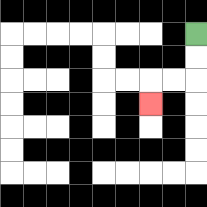{'start': '[8, 1]', 'end': '[6, 4]', 'path_directions': 'D,D,L,L,D', 'path_coordinates': '[[8, 1], [8, 2], [8, 3], [7, 3], [6, 3], [6, 4]]'}